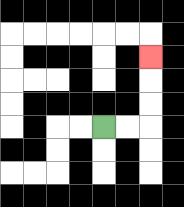{'start': '[4, 5]', 'end': '[6, 2]', 'path_directions': 'R,R,U,U,U', 'path_coordinates': '[[4, 5], [5, 5], [6, 5], [6, 4], [6, 3], [6, 2]]'}